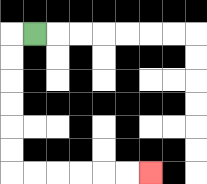{'start': '[1, 1]', 'end': '[6, 7]', 'path_directions': 'L,D,D,D,D,D,D,R,R,R,R,R,R', 'path_coordinates': '[[1, 1], [0, 1], [0, 2], [0, 3], [0, 4], [0, 5], [0, 6], [0, 7], [1, 7], [2, 7], [3, 7], [4, 7], [5, 7], [6, 7]]'}